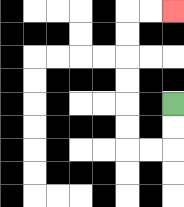{'start': '[7, 4]', 'end': '[7, 0]', 'path_directions': 'D,D,L,L,U,U,U,U,U,U,R,R', 'path_coordinates': '[[7, 4], [7, 5], [7, 6], [6, 6], [5, 6], [5, 5], [5, 4], [5, 3], [5, 2], [5, 1], [5, 0], [6, 0], [7, 0]]'}